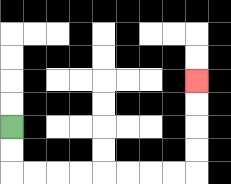{'start': '[0, 5]', 'end': '[8, 3]', 'path_directions': 'D,D,R,R,R,R,R,R,R,R,U,U,U,U', 'path_coordinates': '[[0, 5], [0, 6], [0, 7], [1, 7], [2, 7], [3, 7], [4, 7], [5, 7], [6, 7], [7, 7], [8, 7], [8, 6], [8, 5], [8, 4], [8, 3]]'}